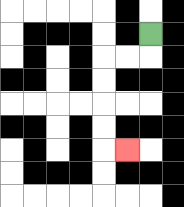{'start': '[6, 1]', 'end': '[5, 6]', 'path_directions': 'D,L,L,D,D,D,D,R', 'path_coordinates': '[[6, 1], [6, 2], [5, 2], [4, 2], [4, 3], [4, 4], [4, 5], [4, 6], [5, 6]]'}